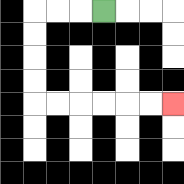{'start': '[4, 0]', 'end': '[7, 4]', 'path_directions': 'L,L,L,D,D,D,D,R,R,R,R,R,R', 'path_coordinates': '[[4, 0], [3, 0], [2, 0], [1, 0], [1, 1], [1, 2], [1, 3], [1, 4], [2, 4], [3, 4], [4, 4], [5, 4], [6, 4], [7, 4]]'}